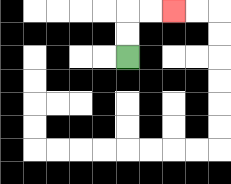{'start': '[5, 2]', 'end': '[7, 0]', 'path_directions': 'U,U,R,R', 'path_coordinates': '[[5, 2], [5, 1], [5, 0], [6, 0], [7, 0]]'}